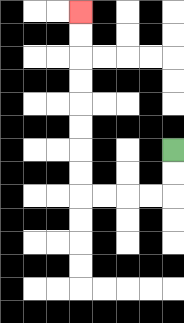{'start': '[7, 6]', 'end': '[3, 0]', 'path_directions': 'D,D,L,L,L,L,U,U,U,U,U,U,U,U', 'path_coordinates': '[[7, 6], [7, 7], [7, 8], [6, 8], [5, 8], [4, 8], [3, 8], [3, 7], [3, 6], [3, 5], [3, 4], [3, 3], [3, 2], [3, 1], [3, 0]]'}